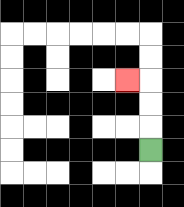{'start': '[6, 6]', 'end': '[5, 3]', 'path_directions': 'U,U,U,L', 'path_coordinates': '[[6, 6], [6, 5], [6, 4], [6, 3], [5, 3]]'}